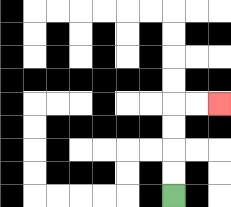{'start': '[7, 8]', 'end': '[9, 4]', 'path_directions': 'U,U,U,U,R,R', 'path_coordinates': '[[7, 8], [7, 7], [7, 6], [7, 5], [7, 4], [8, 4], [9, 4]]'}